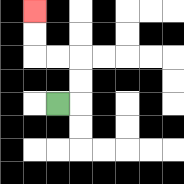{'start': '[2, 4]', 'end': '[1, 0]', 'path_directions': 'R,U,U,L,L,U,U', 'path_coordinates': '[[2, 4], [3, 4], [3, 3], [3, 2], [2, 2], [1, 2], [1, 1], [1, 0]]'}